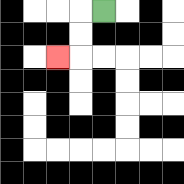{'start': '[4, 0]', 'end': '[2, 2]', 'path_directions': 'L,D,D,L', 'path_coordinates': '[[4, 0], [3, 0], [3, 1], [3, 2], [2, 2]]'}